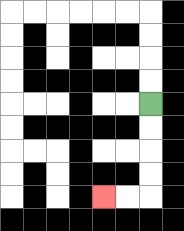{'start': '[6, 4]', 'end': '[4, 8]', 'path_directions': 'D,D,D,D,L,L', 'path_coordinates': '[[6, 4], [6, 5], [6, 6], [6, 7], [6, 8], [5, 8], [4, 8]]'}